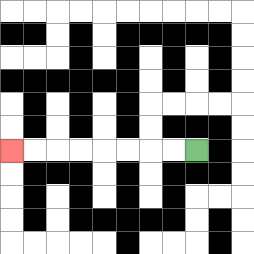{'start': '[8, 6]', 'end': '[0, 6]', 'path_directions': 'L,L,L,L,L,L,L,L', 'path_coordinates': '[[8, 6], [7, 6], [6, 6], [5, 6], [4, 6], [3, 6], [2, 6], [1, 6], [0, 6]]'}